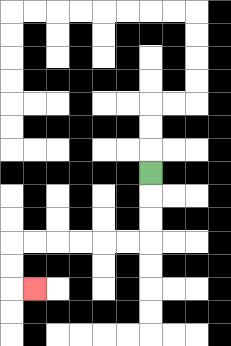{'start': '[6, 7]', 'end': '[1, 12]', 'path_directions': 'D,D,D,L,L,L,L,L,L,D,D,R', 'path_coordinates': '[[6, 7], [6, 8], [6, 9], [6, 10], [5, 10], [4, 10], [3, 10], [2, 10], [1, 10], [0, 10], [0, 11], [0, 12], [1, 12]]'}